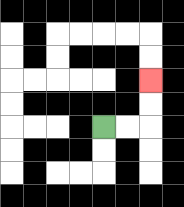{'start': '[4, 5]', 'end': '[6, 3]', 'path_directions': 'R,R,U,U', 'path_coordinates': '[[4, 5], [5, 5], [6, 5], [6, 4], [6, 3]]'}